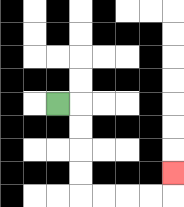{'start': '[2, 4]', 'end': '[7, 7]', 'path_directions': 'R,D,D,D,D,R,R,R,R,U', 'path_coordinates': '[[2, 4], [3, 4], [3, 5], [3, 6], [3, 7], [3, 8], [4, 8], [5, 8], [6, 8], [7, 8], [7, 7]]'}